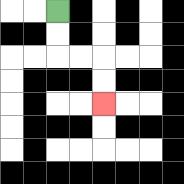{'start': '[2, 0]', 'end': '[4, 4]', 'path_directions': 'D,D,R,R,D,D', 'path_coordinates': '[[2, 0], [2, 1], [2, 2], [3, 2], [4, 2], [4, 3], [4, 4]]'}